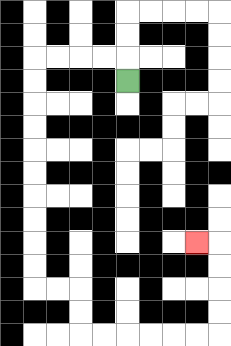{'start': '[5, 3]', 'end': '[8, 10]', 'path_directions': 'U,L,L,L,L,D,D,D,D,D,D,D,D,D,D,R,R,D,D,R,R,R,R,R,R,U,U,U,U,L', 'path_coordinates': '[[5, 3], [5, 2], [4, 2], [3, 2], [2, 2], [1, 2], [1, 3], [1, 4], [1, 5], [1, 6], [1, 7], [1, 8], [1, 9], [1, 10], [1, 11], [1, 12], [2, 12], [3, 12], [3, 13], [3, 14], [4, 14], [5, 14], [6, 14], [7, 14], [8, 14], [9, 14], [9, 13], [9, 12], [9, 11], [9, 10], [8, 10]]'}